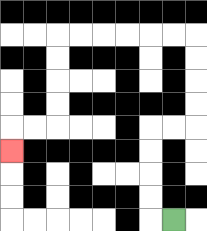{'start': '[7, 9]', 'end': '[0, 6]', 'path_directions': 'L,U,U,U,U,R,R,U,U,U,U,L,L,L,L,L,L,D,D,D,D,L,L,D', 'path_coordinates': '[[7, 9], [6, 9], [6, 8], [6, 7], [6, 6], [6, 5], [7, 5], [8, 5], [8, 4], [8, 3], [8, 2], [8, 1], [7, 1], [6, 1], [5, 1], [4, 1], [3, 1], [2, 1], [2, 2], [2, 3], [2, 4], [2, 5], [1, 5], [0, 5], [0, 6]]'}